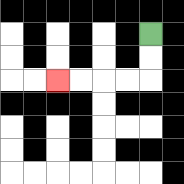{'start': '[6, 1]', 'end': '[2, 3]', 'path_directions': 'D,D,L,L,L,L', 'path_coordinates': '[[6, 1], [6, 2], [6, 3], [5, 3], [4, 3], [3, 3], [2, 3]]'}